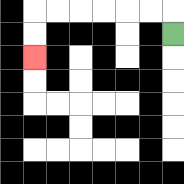{'start': '[7, 1]', 'end': '[1, 2]', 'path_directions': 'U,L,L,L,L,L,L,D,D', 'path_coordinates': '[[7, 1], [7, 0], [6, 0], [5, 0], [4, 0], [3, 0], [2, 0], [1, 0], [1, 1], [1, 2]]'}